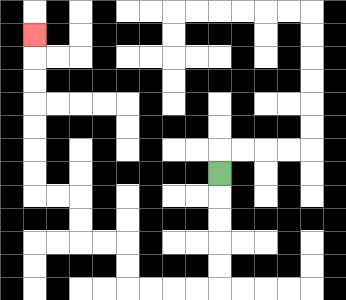{'start': '[9, 7]', 'end': '[1, 1]', 'path_directions': 'D,D,D,D,D,L,L,L,L,U,U,L,L,U,U,L,L,U,U,U,U,U,U,U', 'path_coordinates': '[[9, 7], [9, 8], [9, 9], [9, 10], [9, 11], [9, 12], [8, 12], [7, 12], [6, 12], [5, 12], [5, 11], [5, 10], [4, 10], [3, 10], [3, 9], [3, 8], [2, 8], [1, 8], [1, 7], [1, 6], [1, 5], [1, 4], [1, 3], [1, 2], [1, 1]]'}